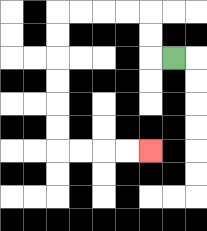{'start': '[7, 2]', 'end': '[6, 6]', 'path_directions': 'L,U,U,L,L,L,L,D,D,D,D,D,D,R,R,R,R', 'path_coordinates': '[[7, 2], [6, 2], [6, 1], [6, 0], [5, 0], [4, 0], [3, 0], [2, 0], [2, 1], [2, 2], [2, 3], [2, 4], [2, 5], [2, 6], [3, 6], [4, 6], [5, 6], [6, 6]]'}